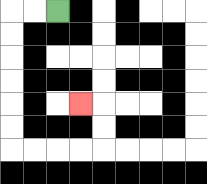{'start': '[2, 0]', 'end': '[3, 4]', 'path_directions': 'L,L,D,D,D,D,D,D,R,R,R,R,U,U,L', 'path_coordinates': '[[2, 0], [1, 0], [0, 0], [0, 1], [0, 2], [0, 3], [0, 4], [0, 5], [0, 6], [1, 6], [2, 6], [3, 6], [4, 6], [4, 5], [4, 4], [3, 4]]'}